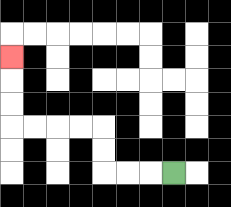{'start': '[7, 7]', 'end': '[0, 2]', 'path_directions': 'L,L,L,U,U,L,L,L,L,U,U,U', 'path_coordinates': '[[7, 7], [6, 7], [5, 7], [4, 7], [4, 6], [4, 5], [3, 5], [2, 5], [1, 5], [0, 5], [0, 4], [0, 3], [0, 2]]'}